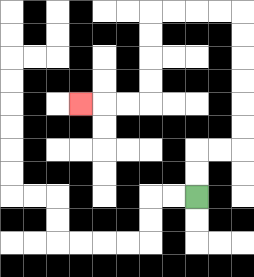{'start': '[8, 8]', 'end': '[3, 4]', 'path_directions': 'U,U,R,R,U,U,U,U,U,U,L,L,L,L,D,D,D,D,L,L,L', 'path_coordinates': '[[8, 8], [8, 7], [8, 6], [9, 6], [10, 6], [10, 5], [10, 4], [10, 3], [10, 2], [10, 1], [10, 0], [9, 0], [8, 0], [7, 0], [6, 0], [6, 1], [6, 2], [6, 3], [6, 4], [5, 4], [4, 4], [3, 4]]'}